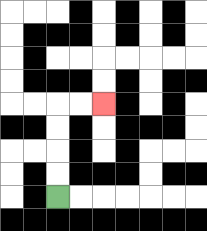{'start': '[2, 8]', 'end': '[4, 4]', 'path_directions': 'U,U,U,U,R,R', 'path_coordinates': '[[2, 8], [2, 7], [2, 6], [2, 5], [2, 4], [3, 4], [4, 4]]'}